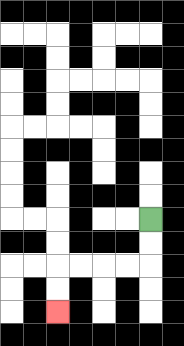{'start': '[6, 9]', 'end': '[2, 13]', 'path_directions': 'D,D,L,L,L,L,D,D', 'path_coordinates': '[[6, 9], [6, 10], [6, 11], [5, 11], [4, 11], [3, 11], [2, 11], [2, 12], [2, 13]]'}